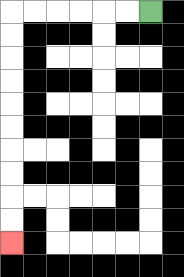{'start': '[6, 0]', 'end': '[0, 10]', 'path_directions': 'L,L,L,L,L,L,D,D,D,D,D,D,D,D,D,D', 'path_coordinates': '[[6, 0], [5, 0], [4, 0], [3, 0], [2, 0], [1, 0], [0, 0], [0, 1], [0, 2], [0, 3], [0, 4], [0, 5], [0, 6], [0, 7], [0, 8], [0, 9], [0, 10]]'}